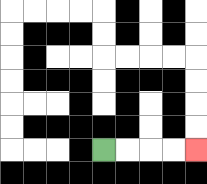{'start': '[4, 6]', 'end': '[8, 6]', 'path_directions': 'R,R,R,R', 'path_coordinates': '[[4, 6], [5, 6], [6, 6], [7, 6], [8, 6]]'}